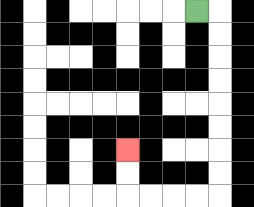{'start': '[8, 0]', 'end': '[5, 6]', 'path_directions': 'R,D,D,D,D,D,D,D,D,L,L,L,L,U,U', 'path_coordinates': '[[8, 0], [9, 0], [9, 1], [9, 2], [9, 3], [9, 4], [9, 5], [9, 6], [9, 7], [9, 8], [8, 8], [7, 8], [6, 8], [5, 8], [5, 7], [5, 6]]'}